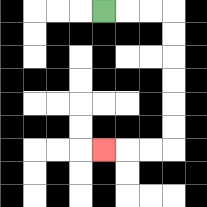{'start': '[4, 0]', 'end': '[4, 6]', 'path_directions': 'R,R,R,D,D,D,D,D,D,L,L,L', 'path_coordinates': '[[4, 0], [5, 0], [6, 0], [7, 0], [7, 1], [7, 2], [7, 3], [7, 4], [7, 5], [7, 6], [6, 6], [5, 6], [4, 6]]'}